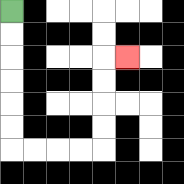{'start': '[0, 0]', 'end': '[5, 2]', 'path_directions': 'D,D,D,D,D,D,R,R,R,R,U,U,U,U,R', 'path_coordinates': '[[0, 0], [0, 1], [0, 2], [0, 3], [0, 4], [0, 5], [0, 6], [1, 6], [2, 6], [3, 6], [4, 6], [4, 5], [4, 4], [4, 3], [4, 2], [5, 2]]'}